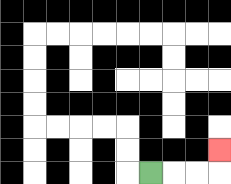{'start': '[6, 7]', 'end': '[9, 6]', 'path_directions': 'R,R,R,U', 'path_coordinates': '[[6, 7], [7, 7], [8, 7], [9, 7], [9, 6]]'}